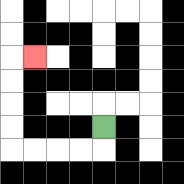{'start': '[4, 5]', 'end': '[1, 2]', 'path_directions': 'D,L,L,L,L,U,U,U,U,R', 'path_coordinates': '[[4, 5], [4, 6], [3, 6], [2, 6], [1, 6], [0, 6], [0, 5], [0, 4], [0, 3], [0, 2], [1, 2]]'}